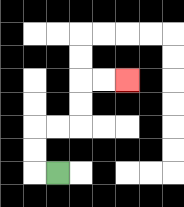{'start': '[2, 7]', 'end': '[5, 3]', 'path_directions': 'L,U,U,R,R,U,U,R,R', 'path_coordinates': '[[2, 7], [1, 7], [1, 6], [1, 5], [2, 5], [3, 5], [3, 4], [3, 3], [4, 3], [5, 3]]'}